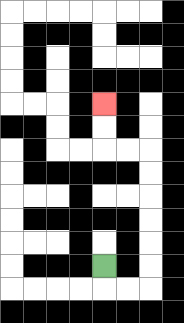{'start': '[4, 11]', 'end': '[4, 4]', 'path_directions': 'D,R,R,U,U,U,U,U,U,L,L,U,U', 'path_coordinates': '[[4, 11], [4, 12], [5, 12], [6, 12], [6, 11], [6, 10], [6, 9], [6, 8], [6, 7], [6, 6], [5, 6], [4, 6], [4, 5], [4, 4]]'}